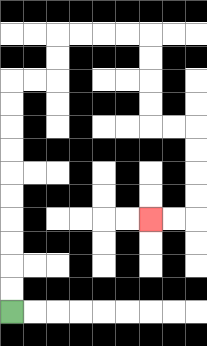{'start': '[0, 13]', 'end': '[6, 9]', 'path_directions': 'U,U,U,U,U,U,U,U,U,U,R,R,U,U,R,R,R,R,D,D,D,D,R,R,D,D,D,D,L,L', 'path_coordinates': '[[0, 13], [0, 12], [0, 11], [0, 10], [0, 9], [0, 8], [0, 7], [0, 6], [0, 5], [0, 4], [0, 3], [1, 3], [2, 3], [2, 2], [2, 1], [3, 1], [4, 1], [5, 1], [6, 1], [6, 2], [6, 3], [6, 4], [6, 5], [7, 5], [8, 5], [8, 6], [8, 7], [8, 8], [8, 9], [7, 9], [6, 9]]'}